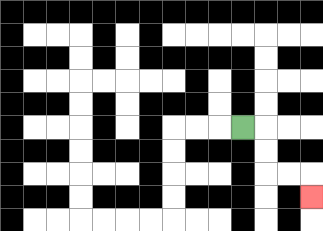{'start': '[10, 5]', 'end': '[13, 8]', 'path_directions': 'R,D,D,R,R,D', 'path_coordinates': '[[10, 5], [11, 5], [11, 6], [11, 7], [12, 7], [13, 7], [13, 8]]'}